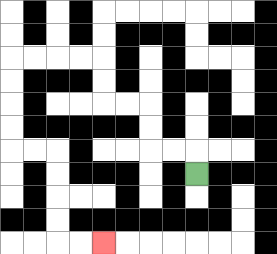{'start': '[8, 7]', 'end': '[4, 10]', 'path_directions': 'U,L,L,U,U,L,L,U,U,L,L,L,L,D,D,D,D,R,R,D,D,D,D,R,R', 'path_coordinates': '[[8, 7], [8, 6], [7, 6], [6, 6], [6, 5], [6, 4], [5, 4], [4, 4], [4, 3], [4, 2], [3, 2], [2, 2], [1, 2], [0, 2], [0, 3], [0, 4], [0, 5], [0, 6], [1, 6], [2, 6], [2, 7], [2, 8], [2, 9], [2, 10], [3, 10], [4, 10]]'}